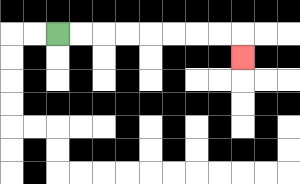{'start': '[2, 1]', 'end': '[10, 2]', 'path_directions': 'R,R,R,R,R,R,R,R,D', 'path_coordinates': '[[2, 1], [3, 1], [4, 1], [5, 1], [6, 1], [7, 1], [8, 1], [9, 1], [10, 1], [10, 2]]'}